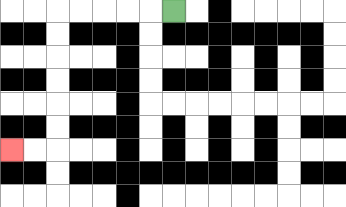{'start': '[7, 0]', 'end': '[0, 6]', 'path_directions': 'L,L,L,L,L,D,D,D,D,D,D,L,L', 'path_coordinates': '[[7, 0], [6, 0], [5, 0], [4, 0], [3, 0], [2, 0], [2, 1], [2, 2], [2, 3], [2, 4], [2, 5], [2, 6], [1, 6], [0, 6]]'}